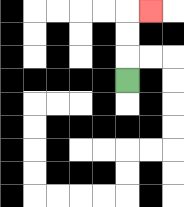{'start': '[5, 3]', 'end': '[6, 0]', 'path_directions': 'U,U,U,R', 'path_coordinates': '[[5, 3], [5, 2], [5, 1], [5, 0], [6, 0]]'}